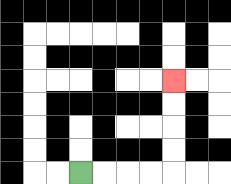{'start': '[3, 7]', 'end': '[7, 3]', 'path_directions': 'R,R,R,R,U,U,U,U', 'path_coordinates': '[[3, 7], [4, 7], [5, 7], [6, 7], [7, 7], [7, 6], [7, 5], [7, 4], [7, 3]]'}